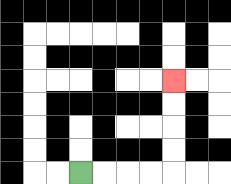{'start': '[3, 7]', 'end': '[7, 3]', 'path_directions': 'R,R,R,R,U,U,U,U', 'path_coordinates': '[[3, 7], [4, 7], [5, 7], [6, 7], [7, 7], [7, 6], [7, 5], [7, 4], [7, 3]]'}